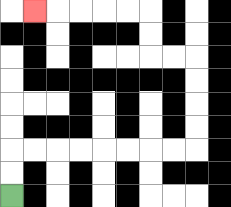{'start': '[0, 8]', 'end': '[1, 0]', 'path_directions': 'U,U,R,R,R,R,R,R,R,R,U,U,U,U,L,L,U,U,L,L,L,L,L', 'path_coordinates': '[[0, 8], [0, 7], [0, 6], [1, 6], [2, 6], [3, 6], [4, 6], [5, 6], [6, 6], [7, 6], [8, 6], [8, 5], [8, 4], [8, 3], [8, 2], [7, 2], [6, 2], [6, 1], [6, 0], [5, 0], [4, 0], [3, 0], [2, 0], [1, 0]]'}